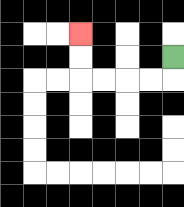{'start': '[7, 2]', 'end': '[3, 1]', 'path_directions': 'D,L,L,L,L,U,U', 'path_coordinates': '[[7, 2], [7, 3], [6, 3], [5, 3], [4, 3], [3, 3], [3, 2], [3, 1]]'}